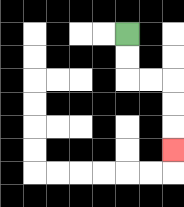{'start': '[5, 1]', 'end': '[7, 6]', 'path_directions': 'D,D,R,R,D,D,D', 'path_coordinates': '[[5, 1], [5, 2], [5, 3], [6, 3], [7, 3], [7, 4], [7, 5], [7, 6]]'}